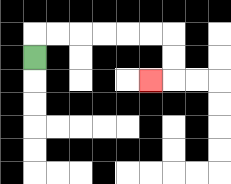{'start': '[1, 2]', 'end': '[6, 3]', 'path_directions': 'U,R,R,R,R,R,R,D,D,L', 'path_coordinates': '[[1, 2], [1, 1], [2, 1], [3, 1], [4, 1], [5, 1], [6, 1], [7, 1], [7, 2], [7, 3], [6, 3]]'}